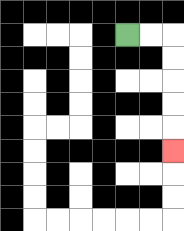{'start': '[5, 1]', 'end': '[7, 6]', 'path_directions': 'R,R,D,D,D,D,D', 'path_coordinates': '[[5, 1], [6, 1], [7, 1], [7, 2], [7, 3], [7, 4], [7, 5], [7, 6]]'}